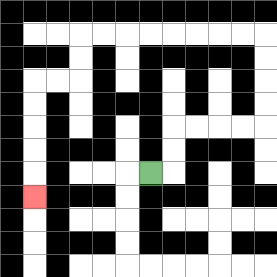{'start': '[6, 7]', 'end': '[1, 8]', 'path_directions': 'R,U,U,R,R,R,R,U,U,U,U,L,L,L,L,L,L,L,L,D,D,L,L,D,D,D,D,D', 'path_coordinates': '[[6, 7], [7, 7], [7, 6], [7, 5], [8, 5], [9, 5], [10, 5], [11, 5], [11, 4], [11, 3], [11, 2], [11, 1], [10, 1], [9, 1], [8, 1], [7, 1], [6, 1], [5, 1], [4, 1], [3, 1], [3, 2], [3, 3], [2, 3], [1, 3], [1, 4], [1, 5], [1, 6], [1, 7], [1, 8]]'}